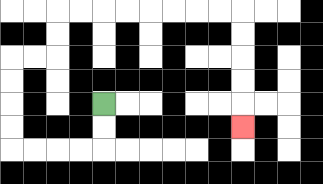{'start': '[4, 4]', 'end': '[10, 5]', 'path_directions': 'D,D,L,L,L,L,U,U,U,U,R,R,U,U,R,R,R,R,R,R,R,R,D,D,D,D,D', 'path_coordinates': '[[4, 4], [4, 5], [4, 6], [3, 6], [2, 6], [1, 6], [0, 6], [0, 5], [0, 4], [0, 3], [0, 2], [1, 2], [2, 2], [2, 1], [2, 0], [3, 0], [4, 0], [5, 0], [6, 0], [7, 0], [8, 0], [9, 0], [10, 0], [10, 1], [10, 2], [10, 3], [10, 4], [10, 5]]'}